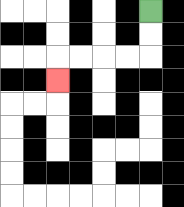{'start': '[6, 0]', 'end': '[2, 3]', 'path_directions': 'D,D,L,L,L,L,D', 'path_coordinates': '[[6, 0], [6, 1], [6, 2], [5, 2], [4, 2], [3, 2], [2, 2], [2, 3]]'}